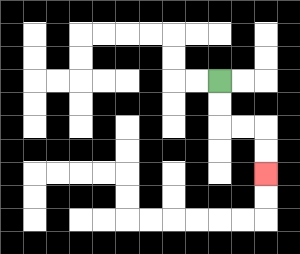{'start': '[9, 3]', 'end': '[11, 7]', 'path_directions': 'D,D,R,R,D,D', 'path_coordinates': '[[9, 3], [9, 4], [9, 5], [10, 5], [11, 5], [11, 6], [11, 7]]'}